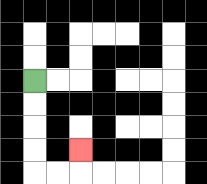{'start': '[1, 3]', 'end': '[3, 6]', 'path_directions': 'D,D,D,D,R,R,U', 'path_coordinates': '[[1, 3], [1, 4], [1, 5], [1, 6], [1, 7], [2, 7], [3, 7], [3, 6]]'}